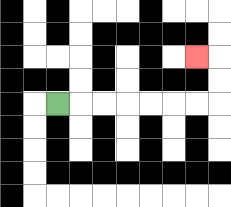{'start': '[2, 4]', 'end': '[8, 2]', 'path_directions': 'R,R,R,R,R,R,R,U,U,L', 'path_coordinates': '[[2, 4], [3, 4], [4, 4], [5, 4], [6, 4], [7, 4], [8, 4], [9, 4], [9, 3], [9, 2], [8, 2]]'}